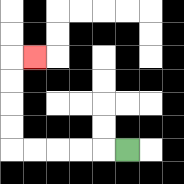{'start': '[5, 6]', 'end': '[1, 2]', 'path_directions': 'L,L,L,L,L,U,U,U,U,R', 'path_coordinates': '[[5, 6], [4, 6], [3, 6], [2, 6], [1, 6], [0, 6], [0, 5], [0, 4], [0, 3], [0, 2], [1, 2]]'}